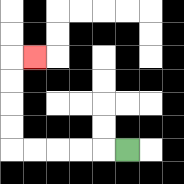{'start': '[5, 6]', 'end': '[1, 2]', 'path_directions': 'L,L,L,L,L,U,U,U,U,R', 'path_coordinates': '[[5, 6], [4, 6], [3, 6], [2, 6], [1, 6], [0, 6], [0, 5], [0, 4], [0, 3], [0, 2], [1, 2]]'}